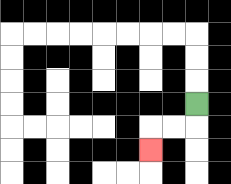{'start': '[8, 4]', 'end': '[6, 6]', 'path_directions': 'D,L,L,D', 'path_coordinates': '[[8, 4], [8, 5], [7, 5], [6, 5], [6, 6]]'}